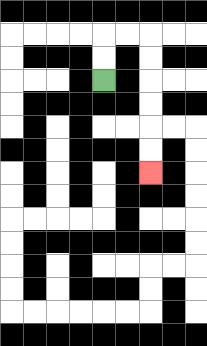{'start': '[4, 3]', 'end': '[6, 7]', 'path_directions': 'U,U,R,R,D,D,D,D,D,D', 'path_coordinates': '[[4, 3], [4, 2], [4, 1], [5, 1], [6, 1], [6, 2], [6, 3], [6, 4], [6, 5], [6, 6], [6, 7]]'}